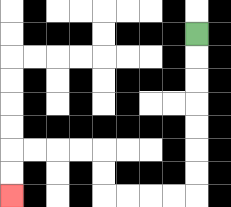{'start': '[8, 1]', 'end': '[0, 8]', 'path_directions': 'D,D,D,D,D,D,D,L,L,L,L,U,U,L,L,L,L,D,D', 'path_coordinates': '[[8, 1], [8, 2], [8, 3], [8, 4], [8, 5], [8, 6], [8, 7], [8, 8], [7, 8], [6, 8], [5, 8], [4, 8], [4, 7], [4, 6], [3, 6], [2, 6], [1, 6], [0, 6], [0, 7], [0, 8]]'}